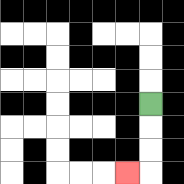{'start': '[6, 4]', 'end': '[5, 7]', 'path_directions': 'D,D,D,L', 'path_coordinates': '[[6, 4], [6, 5], [6, 6], [6, 7], [5, 7]]'}